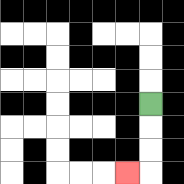{'start': '[6, 4]', 'end': '[5, 7]', 'path_directions': 'D,D,D,L', 'path_coordinates': '[[6, 4], [6, 5], [6, 6], [6, 7], [5, 7]]'}